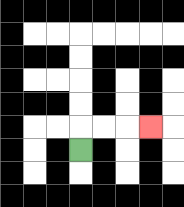{'start': '[3, 6]', 'end': '[6, 5]', 'path_directions': 'U,R,R,R', 'path_coordinates': '[[3, 6], [3, 5], [4, 5], [5, 5], [6, 5]]'}